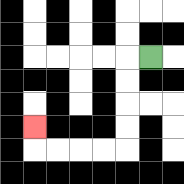{'start': '[6, 2]', 'end': '[1, 5]', 'path_directions': 'L,D,D,D,D,L,L,L,L,U', 'path_coordinates': '[[6, 2], [5, 2], [5, 3], [5, 4], [5, 5], [5, 6], [4, 6], [3, 6], [2, 6], [1, 6], [1, 5]]'}